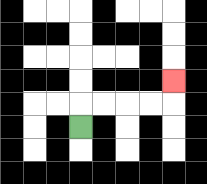{'start': '[3, 5]', 'end': '[7, 3]', 'path_directions': 'U,R,R,R,R,U', 'path_coordinates': '[[3, 5], [3, 4], [4, 4], [5, 4], [6, 4], [7, 4], [7, 3]]'}